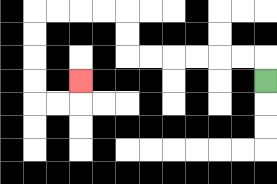{'start': '[11, 3]', 'end': '[3, 3]', 'path_directions': 'U,L,L,L,L,L,L,U,U,L,L,L,L,D,D,D,D,R,R,U', 'path_coordinates': '[[11, 3], [11, 2], [10, 2], [9, 2], [8, 2], [7, 2], [6, 2], [5, 2], [5, 1], [5, 0], [4, 0], [3, 0], [2, 0], [1, 0], [1, 1], [1, 2], [1, 3], [1, 4], [2, 4], [3, 4], [3, 3]]'}